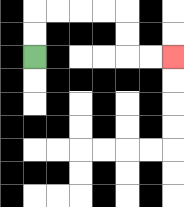{'start': '[1, 2]', 'end': '[7, 2]', 'path_directions': 'U,U,R,R,R,R,D,D,R,R', 'path_coordinates': '[[1, 2], [1, 1], [1, 0], [2, 0], [3, 0], [4, 0], [5, 0], [5, 1], [5, 2], [6, 2], [7, 2]]'}